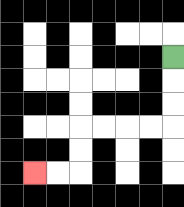{'start': '[7, 2]', 'end': '[1, 7]', 'path_directions': 'D,D,D,L,L,L,L,D,D,L,L', 'path_coordinates': '[[7, 2], [7, 3], [7, 4], [7, 5], [6, 5], [5, 5], [4, 5], [3, 5], [3, 6], [3, 7], [2, 7], [1, 7]]'}